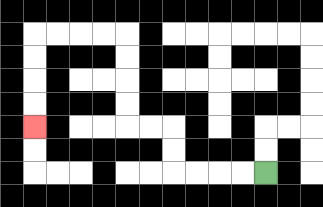{'start': '[11, 7]', 'end': '[1, 5]', 'path_directions': 'L,L,L,L,U,U,L,L,U,U,U,U,L,L,L,L,D,D,D,D', 'path_coordinates': '[[11, 7], [10, 7], [9, 7], [8, 7], [7, 7], [7, 6], [7, 5], [6, 5], [5, 5], [5, 4], [5, 3], [5, 2], [5, 1], [4, 1], [3, 1], [2, 1], [1, 1], [1, 2], [1, 3], [1, 4], [1, 5]]'}